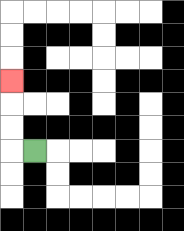{'start': '[1, 6]', 'end': '[0, 3]', 'path_directions': 'L,U,U,U', 'path_coordinates': '[[1, 6], [0, 6], [0, 5], [0, 4], [0, 3]]'}